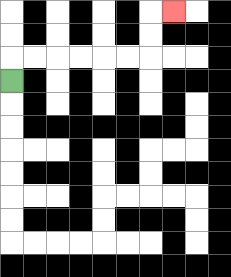{'start': '[0, 3]', 'end': '[7, 0]', 'path_directions': 'U,R,R,R,R,R,R,U,U,R', 'path_coordinates': '[[0, 3], [0, 2], [1, 2], [2, 2], [3, 2], [4, 2], [5, 2], [6, 2], [6, 1], [6, 0], [7, 0]]'}